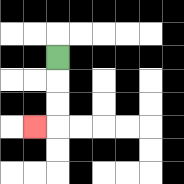{'start': '[2, 2]', 'end': '[1, 5]', 'path_directions': 'D,D,D,L', 'path_coordinates': '[[2, 2], [2, 3], [2, 4], [2, 5], [1, 5]]'}